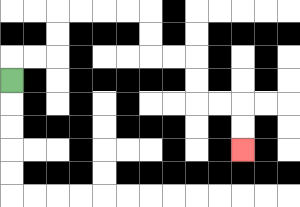{'start': '[0, 3]', 'end': '[10, 6]', 'path_directions': 'U,R,R,U,U,R,R,R,R,D,D,R,R,D,D,R,R,D,D', 'path_coordinates': '[[0, 3], [0, 2], [1, 2], [2, 2], [2, 1], [2, 0], [3, 0], [4, 0], [5, 0], [6, 0], [6, 1], [6, 2], [7, 2], [8, 2], [8, 3], [8, 4], [9, 4], [10, 4], [10, 5], [10, 6]]'}